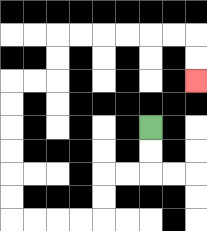{'start': '[6, 5]', 'end': '[8, 3]', 'path_directions': 'D,D,L,L,D,D,L,L,L,L,U,U,U,U,U,U,R,R,U,U,R,R,R,R,R,R,D,D', 'path_coordinates': '[[6, 5], [6, 6], [6, 7], [5, 7], [4, 7], [4, 8], [4, 9], [3, 9], [2, 9], [1, 9], [0, 9], [0, 8], [0, 7], [0, 6], [0, 5], [0, 4], [0, 3], [1, 3], [2, 3], [2, 2], [2, 1], [3, 1], [4, 1], [5, 1], [6, 1], [7, 1], [8, 1], [8, 2], [8, 3]]'}